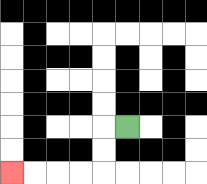{'start': '[5, 5]', 'end': '[0, 7]', 'path_directions': 'L,D,D,L,L,L,L', 'path_coordinates': '[[5, 5], [4, 5], [4, 6], [4, 7], [3, 7], [2, 7], [1, 7], [0, 7]]'}